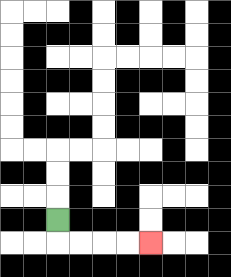{'start': '[2, 9]', 'end': '[6, 10]', 'path_directions': 'D,R,R,R,R', 'path_coordinates': '[[2, 9], [2, 10], [3, 10], [4, 10], [5, 10], [6, 10]]'}